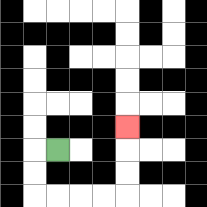{'start': '[2, 6]', 'end': '[5, 5]', 'path_directions': 'L,D,D,R,R,R,R,U,U,U', 'path_coordinates': '[[2, 6], [1, 6], [1, 7], [1, 8], [2, 8], [3, 8], [4, 8], [5, 8], [5, 7], [5, 6], [5, 5]]'}